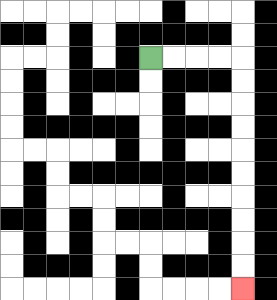{'start': '[6, 2]', 'end': '[10, 12]', 'path_directions': 'R,R,R,R,D,D,D,D,D,D,D,D,D,D', 'path_coordinates': '[[6, 2], [7, 2], [8, 2], [9, 2], [10, 2], [10, 3], [10, 4], [10, 5], [10, 6], [10, 7], [10, 8], [10, 9], [10, 10], [10, 11], [10, 12]]'}